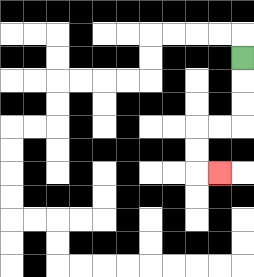{'start': '[10, 2]', 'end': '[9, 7]', 'path_directions': 'D,D,D,L,L,D,D,R', 'path_coordinates': '[[10, 2], [10, 3], [10, 4], [10, 5], [9, 5], [8, 5], [8, 6], [8, 7], [9, 7]]'}